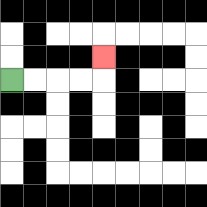{'start': '[0, 3]', 'end': '[4, 2]', 'path_directions': 'R,R,R,R,U', 'path_coordinates': '[[0, 3], [1, 3], [2, 3], [3, 3], [4, 3], [4, 2]]'}